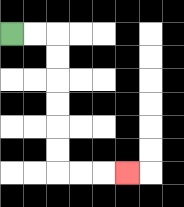{'start': '[0, 1]', 'end': '[5, 7]', 'path_directions': 'R,R,D,D,D,D,D,D,R,R,R', 'path_coordinates': '[[0, 1], [1, 1], [2, 1], [2, 2], [2, 3], [2, 4], [2, 5], [2, 6], [2, 7], [3, 7], [4, 7], [5, 7]]'}